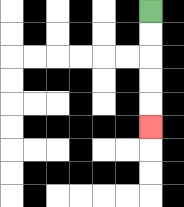{'start': '[6, 0]', 'end': '[6, 5]', 'path_directions': 'D,D,D,D,D', 'path_coordinates': '[[6, 0], [6, 1], [6, 2], [6, 3], [6, 4], [6, 5]]'}